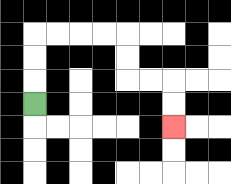{'start': '[1, 4]', 'end': '[7, 5]', 'path_directions': 'U,U,U,R,R,R,R,D,D,R,R,D,D', 'path_coordinates': '[[1, 4], [1, 3], [1, 2], [1, 1], [2, 1], [3, 1], [4, 1], [5, 1], [5, 2], [5, 3], [6, 3], [7, 3], [7, 4], [7, 5]]'}